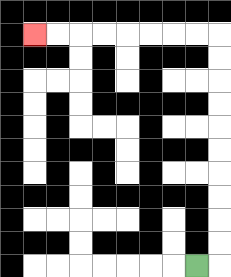{'start': '[8, 11]', 'end': '[1, 1]', 'path_directions': 'R,U,U,U,U,U,U,U,U,U,U,L,L,L,L,L,L,L,L', 'path_coordinates': '[[8, 11], [9, 11], [9, 10], [9, 9], [9, 8], [9, 7], [9, 6], [9, 5], [9, 4], [9, 3], [9, 2], [9, 1], [8, 1], [7, 1], [6, 1], [5, 1], [4, 1], [3, 1], [2, 1], [1, 1]]'}